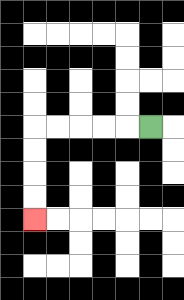{'start': '[6, 5]', 'end': '[1, 9]', 'path_directions': 'L,L,L,L,L,D,D,D,D', 'path_coordinates': '[[6, 5], [5, 5], [4, 5], [3, 5], [2, 5], [1, 5], [1, 6], [1, 7], [1, 8], [1, 9]]'}